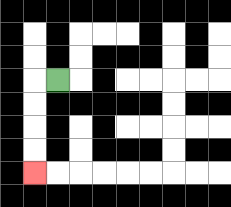{'start': '[2, 3]', 'end': '[1, 7]', 'path_directions': 'L,D,D,D,D', 'path_coordinates': '[[2, 3], [1, 3], [1, 4], [1, 5], [1, 6], [1, 7]]'}